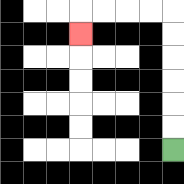{'start': '[7, 6]', 'end': '[3, 1]', 'path_directions': 'U,U,U,U,U,U,L,L,L,L,D', 'path_coordinates': '[[7, 6], [7, 5], [7, 4], [7, 3], [7, 2], [7, 1], [7, 0], [6, 0], [5, 0], [4, 0], [3, 0], [3, 1]]'}